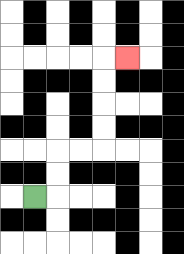{'start': '[1, 8]', 'end': '[5, 2]', 'path_directions': 'R,U,U,R,R,U,U,U,U,R', 'path_coordinates': '[[1, 8], [2, 8], [2, 7], [2, 6], [3, 6], [4, 6], [4, 5], [4, 4], [4, 3], [4, 2], [5, 2]]'}